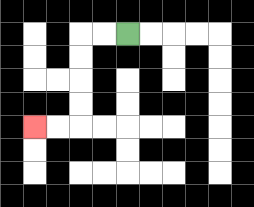{'start': '[5, 1]', 'end': '[1, 5]', 'path_directions': 'L,L,D,D,D,D,L,L', 'path_coordinates': '[[5, 1], [4, 1], [3, 1], [3, 2], [3, 3], [3, 4], [3, 5], [2, 5], [1, 5]]'}